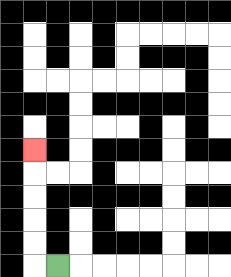{'start': '[2, 11]', 'end': '[1, 6]', 'path_directions': 'L,U,U,U,U,U', 'path_coordinates': '[[2, 11], [1, 11], [1, 10], [1, 9], [1, 8], [1, 7], [1, 6]]'}